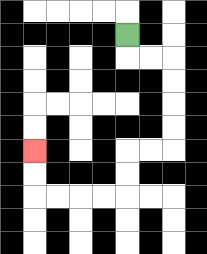{'start': '[5, 1]', 'end': '[1, 6]', 'path_directions': 'D,R,R,D,D,D,D,L,L,D,D,L,L,L,L,U,U', 'path_coordinates': '[[5, 1], [5, 2], [6, 2], [7, 2], [7, 3], [7, 4], [7, 5], [7, 6], [6, 6], [5, 6], [5, 7], [5, 8], [4, 8], [3, 8], [2, 8], [1, 8], [1, 7], [1, 6]]'}